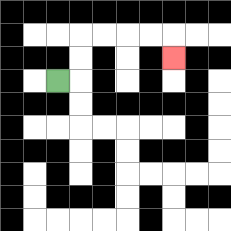{'start': '[2, 3]', 'end': '[7, 2]', 'path_directions': 'R,U,U,R,R,R,R,D', 'path_coordinates': '[[2, 3], [3, 3], [3, 2], [3, 1], [4, 1], [5, 1], [6, 1], [7, 1], [7, 2]]'}